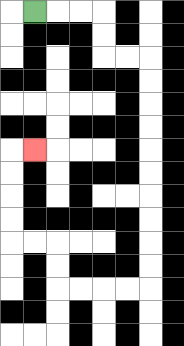{'start': '[1, 0]', 'end': '[1, 6]', 'path_directions': 'R,R,R,D,D,R,R,D,D,D,D,D,D,D,D,D,D,L,L,L,L,U,U,L,L,U,U,U,U,R', 'path_coordinates': '[[1, 0], [2, 0], [3, 0], [4, 0], [4, 1], [4, 2], [5, 2], [6, 2], [6, 3], [6, 4], [6, 5], [6, 6], [6, 7], [6, 8], [6, 9], [6, 10], [6, 11], [6, 12], [5, 12], [4, 12], [3, 12], [2, 12], [2, 11], [2, 10], [1, 10], [0, 10], [0, 9], [0, 8], [0, 7], [0, 6], [1, 6]]'}